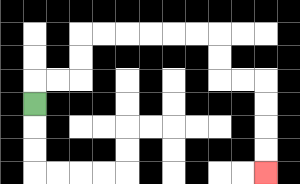{'start': '[1, 4]', 'end': '[11, 7]', 'path_directions': 'U,R,R,U,U,R,R,R,R,R,R,D,D,R,R,D,D,D,D', 'path_coordinates': '[[1, 4], [1, 3], [2, 3], [3, 3], [3, 2], [3, 1], [4, 1], [5, 1], [6, 1], [7, 1], [8, 1], [9, 1], [9, 2], [9, 3], [10, 3], [11, 3], [11, 4], [11, 5], [11, 6], [11, 7]]'}